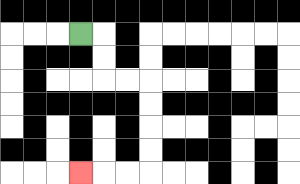{'start': '[3, 1]', 'end': '[3, 7]', 'path_directions': 'R,D,D,R,R,D,D,D,D,L,L,L', 'path_coordinates': '[[3, 1], [4, 1], [4, 2], [4, 3], [5, 3], [6, 3], [6, 4], [6, 5], [6, 6], [6, 7], [5, 7], [4, 7], [3, 7]]'}